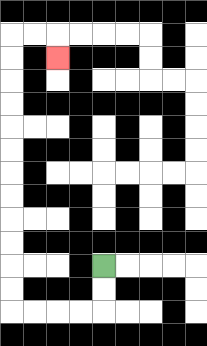{'start': '[4, 11]', 'end': '[2, 2]', 'path_directions': 'D,D,L,L,L,L,U,U,U,U,U,U,U,U,U,U,U,U,R,R,D', 'path_coordinates': '[[4, 11], [4, 12], [4, 13], [3, 13], [2, 13], [1, 13], [0, 13], [0, 12], [0, 11], [0, 10], [0, 9], [0, 8], [0, 7], [0, 6], [0, 5], [0, 4], [0, 3], [0, 2], [0, 1], [1, 1], [2, 1], [2, 2]]'}